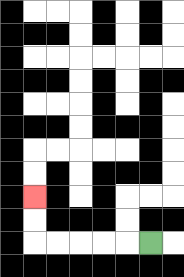{'start': '[6, 10]', 'end': '[1, 8]', 'path_directions': 'L,L,L,L,L,U,U', 'path_coordinates': '[[6, 10], [5, 10], [4, 10], [3, 10], [2, 10], [1, 10], [1, 9], [1, 8]]'}